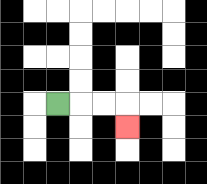{'start': '[2, 4]', 'end': '[5, 5]', 'path_directions': 'R,R,R,D', 'path_coordinates': '[[2, 4], [3, 4], [4, 4], [5, 4], [5, 5]]'}